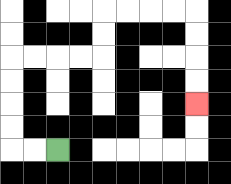{'start': '[2, 6]', 'end': '[8, 4]', 'path_directions': 'L,L,U,U,U,U,R,R,R,R,U,U,R,R,R,R,D,D,D,D', 'path_coordinates': '[[2, 6], [1, 6], [0, 6], [0, 5], [0, 4], [0, 3], [0, 2], [1, 2], [2, 2], [3, 2], [4, 2], [4, 1], [4, 0], [5, 0], [6, 0], [7, 0], [8, 0], [8, 1], [8, 2], [8, 3], [8, 4]]'}